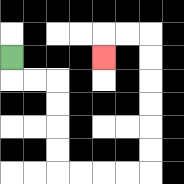{'start': '[0, 2]', 'end': '[4, 2]', 'path_directions': 'D,R,R,D,D,D,D,R,R,R,R,U,U,U,U,U,U,L,L,D', 'path_coordinates': '[[0, 2], [0, 3], [1, 3], [2, 3], [2, 4], [2, 5], [2, 6], [2, 7], [3, 7], [4, 7], [5, 7], [6, 7], [6, 6], [6, 5], [6, 4], [6, 3], [6, 2], [6, 1], [5, 1], [4, 1], [4, 2]]'}